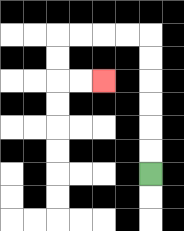{'start': '[6, 7]', 'end': '[4, 3]', 'path_directions': 'U,U,U,U,U,U,L,L,L,L,D,D,R,R', 'path_coordinates': '[[6, 7], [6, 6], [6, 5], [6, 4], [6, 3], [6, 2], [6, 1], [5, 1], [4, 1], [3, 1], [2, 1], [2, 2], [2, 3], [3, 3], [4, 3]]'}